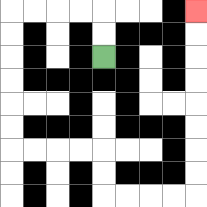{'start': '[4, 2]', 'end': '[8, 0]', 'path_directions': 'U,U,L,L,L,L,D,D,D,D,D,D,R,R,R,R,D,D,R,R,R,R,U,U,U,U,U,U,U,U', 'path_coordinates': '[[4, 2], [4, 1], [4, 0], [3, 0], [2, 0], [1, 0], [0, 0], [0, 1], [0, 2], [0, 3], [0, 4], [0, 5], [0, 6], [1, 6], [2, 6], [3, 6], [4, 6], [4, 7], [4, 8], [5, 8], [6, 8], [7, 8], [8, 8], [8, 7], [8, 6], [8, 5], [8, 4], [8, 3], [8, 2], [8, 1], [8, 0]]'}